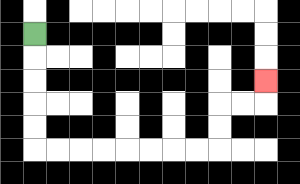{'start': '[1, 1]', 'end': '[11, 3]', 'path_directions': 'D,D,D,D,D,R,R,R,R,R,R,R,R,U,U,R,R,U', 'path_coordinates': '[[1, 1], [1, 2], [1, 3], [1, 4], [1, 5], [1, 6], [2, 6], [3, 6], [4, 6], [5, 6], [6, 6], [7, 6], [8, 6], [9, 6], [9, 5], [9, 4], [10, 4], [11, 4], [11, 3]]'}